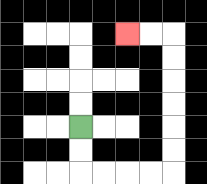{'start': '[3, 5]', 'end': '[5, 1]', 'path_directions': 'D,D,R,R,R,R,U,U,U,U,U,U,L,L', 'path_coordinates': '[[3, 5], [3, 6], [3, 7], [4, 7], [5, 7], [6, 7], [7, 7], [7, 6], [7, 5], [7, 4], [7, 3], [7, 2], [7, 1], [6, 1], [5, 1]]'}